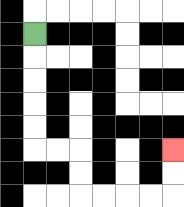{'start': '[1, 1]', 'end': '[7, 6]', 'path_directions': 'D,D,D,D,D,R,R,D,D,R,R,R,R,U,U', 'path_coordinates': '[[1, 1], [1, 2], [1, 3], [1, 4], [1, 5], [1, 6], [2, 6], [3, 6], [3, 7], [3, 8], [4, 8], [5, 8], [6, 8], [7, 8], [7, 7], [7, 6]]'}